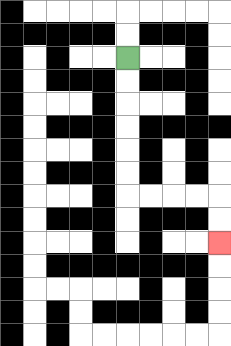{'start': '[5, 2]', 'end': '[9, 10]', 'path_directions': 'D,D,D,D,D,D,R,R,R,R,D,D', 'path_coordinates': '[[5, 2], [5, 3], [5, 4], [5, 5], [5, 6], [5, 7], [5, 8], [6, 8], [7, 8], [8, 8], [9, 8], [9, 9], [9, 10]]'}